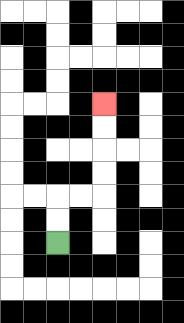{'start': '[2, 10]', 'end': '[4, 4]', 'path_directions': 'U,U,R,R,U,U,U,U', 'path_coordinates': '[[2, 10], [2, 9], [2, 8], [3, 8], [4, 8], [4, 7], [4, 6], [4, 5], [4, 4]]'}